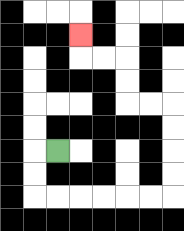{'start': '[2, 6]', 'end': '[3, 1]', 'path_directions': 'L,D,D,R,R,R,R,R,R,U,U,U,U,L,L,U,U,L,L,U', 'path_coordinates': '[[2, 6], [1, 6], [1, 7], [1, 8], [2, 8], [3, 8], [4, 8], [5, 8], [6, 8], [7, 8], [7, 7], [7, 6], [7, 5], [7, 4], [6, 4], [5, 4], [5, 3], [5, 2], [4, 2], [3, 2], [3, 1]]'}